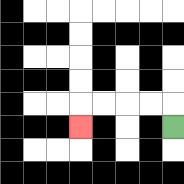{'start': '[7, 5]', 'end': '[3, 5]', 'path_directions': 'U,L,L,L,L,D', 'path_coordinates': '[[7, 5], [7, 4], [6, 4], [5, 4], [4, 4], [3, 4], [3, 5]]'}